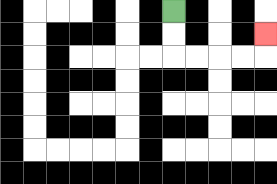{'start': '[7, 0]', 'end': '[11, 1]', 'path_directions': 'D,D,R,R,R,R,U', 'path_coordinates': '[[7, 0], [7, 1], [7, 2], [8, 2], [9, 2], [10, 2], [11, 2], [11, 1]]'}